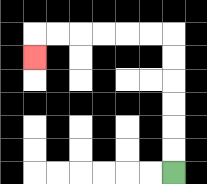{'start': '[7, 7]', 'end': '[1, 2]', 'path_directions': 'U,U,U,U,U,U,L,L,L,L,L,L,D', 'path_coordinates': '[[7, 7], [7, 6], [7, 5], [7, 4], [7, 3], [7, 2], [7, 1], [6, 1], [5, 1], [4, 1], [3, 1], [2, 1], [1, 1], [1, 2]]'}